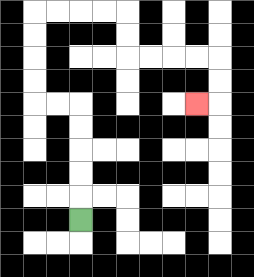{'start': '[3, 9]', 'end': '[8, 4]', 'path_directions': 'U,U,U,U,U,L,L,U,U,U,U,R,R,R,R,D,D,R,R,R,R,D,D,L', 'path_coordinates': '[[3, 9], [3, 8], [3, 7], [3, 6], [3, 5], [3, 4], [2, 4], [1, 4], [1, 3], [1, 2], [1, 1], [1, 0], [2, 0], [3, 0], [4, 0], [5, 0], [5, 1], [5, 2], [6, 2], [7, 2], [8, 2], [9, 2], [9, 3], [9, 4], [8, 4]]'}